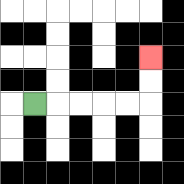{'start': '[1, 4]', 'end': '[6, 2]', 'path_directions': 'R,R,R,R,R,U,U', 'path_coordinates': '[[1, 4], [2, 4], [3, 4], [4, 4], [5, 4], [6, 4], [6, 3], [6, 2]]'}